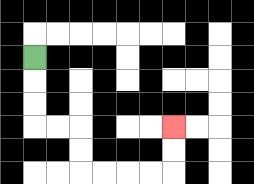{'start': '[1, 2]', 'end': '[7, 5]', 'path_directions': 'D,D,D,R,R,D,D,R,R,R,R,U,U', 'path_coordinates': '[[1, 2], [1, 3], [1, 4], [1, 5], [2, 5], [3, 5], [3, 6], [3, 7], [4, 7], [5, 7], [6, 7], [7, 7], [7, 6], [7, 5]]'}